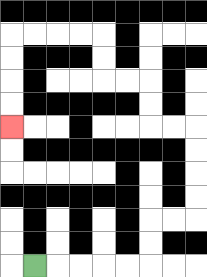{'start': '[1, 11]', 'end': '[0, 5]', 'path_directions': 'R,R,R,R,R,U,U,R,R,U,U,U,U,L,L,U,U,L,L,U,U,L,L,L,L,D,D,D,D', 'path_coordinates': '[[1, 11], [2, 11], [3, 11], [4, 11], [5, 11], [6, 11], [6, 10], [6, 9], [7, 9], [8, 9], [8, 8], [8, 7], [8, 6], [8, 5], [7, 5], [6, 5], [6, 4], [6, 3], [5, 3], [4, 3], [4, 2], [4, 1], [3, 1], [2, 1], [1, 1], [0, 1], [0, 2], [0, 3], [0, 4], [0, 5]]'}